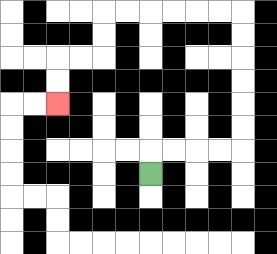{'start': '[6, 7]', 'end': '[2, 4]', 'path_directions': 'U,R,R,R,R,U,U,U,U,U,U,L,L,L,L,L,L,D,D,L,L,D,D', 'path_coordinates': '[[6, 7], [6, 6], [7, 6], [8, 6], [9, 6], [10, 6], [10, 5], [10, 4], [10, 3], [10, 2], [10, 1], [10, 0], [9, 0], [8, 0], [7, 0], [6, 0], [5, 0], [4, 0], [4, 1], [4, 2], [3, 2], [2, 2], [2, 3], [2, 4]]'}